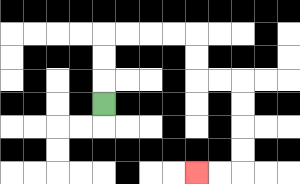{'start': '[4, 4]', 'end': '[8, 7]', 'path_directions': 'U,U,U,R,R,R,R,D,D,R,R,D,D,D,D,L,L', 'path_coordinates': '[[4, 4], [4, 3], [4, 2], [4, 1], [5, 1], [6, 1], [7, 1], [8, 1], [8, 2], [8, 3], [9, 3], [10, 3], [10, 4], [10, 5], [10, 6], [10, 7], [9, 7], [8, 7]]'}